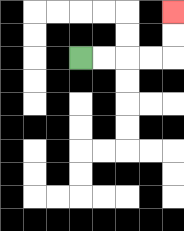{'start': '[3, 2]', 'end': '[7, 0]', 'path_directions': 'R,R,R,R,U,U', 'path_coordinates': '[[3, 2], [4, 2], [5, 2], [6, 2], [7, 2], [7, 1], [7, 0]]'}